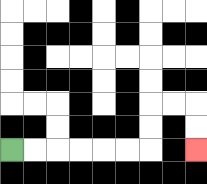{'start': '[0, 6]', 'end': '[8, 6]', 'path_directions': 'R,R,R,R,R,R,U,U,R,R,D,D', 'path_coordinates': '[[0, 6], [1, 6], [2, 6], [3, 6], [4, 6], [5, 6], [6, 6], [6, 5], [6, 4], [7, 4], [8, 4], [8, 5], [8, 6]]'}